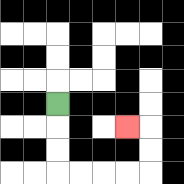{'start': '[2, 4]', 'end': '[5, 5]', 'path_directions': 'D,D,D,R,R,R,R,U,U,L', 'path_coordinates': '[[2, 4], [2, 5], [2, 6], [2, 7], [3, 7], [4, 7], [5, 7], [6, 7], [6, 6], [6, 5], [5, 5]]'}